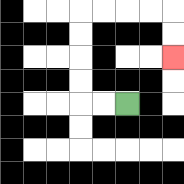{'start': '[5, 4]', 'end': '[7, 2]', 'path_directions': 'L,L,U,U,U,U,R,R,R,R,D,D', 'path_coordinates': '[[5, 4], [4, 4], [3, 4], [3, 3], [3, 2], [3, 1], [3, 0], [4, 0], [5, 0], [6, 0], [7, 0], [7, 1], [7, 2]]'}